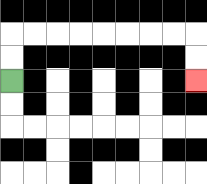{'start': '[0, 3]', 'end': '[8, 3]', 'path_directions': 'U,U,R,R,R,R,R,R,R,R,D,D', 'path_coordinates': '[[0, 3], [0, 2], [0, 1], [1, 1], [2, 1], [3, 1], [4, 1], [5, 1], [6, 1], [7, 1], [8, 1], [8, 2], [8, 3]]'}